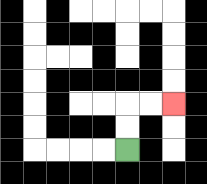{'start': '[5, 6]', 'end': '[7, 4]', 'path_directions': 'U,U,R,R', 'path_coordinates': '[[5, 6], [5, 5], [5, 4], [6, 4], [7, 4]]'}